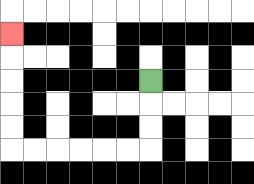{'start': '[6, 3]', 'end': '[0, 1]', 'path_directions': 'D,D,D,L,L,L,L,L,L,U,U,U,U,U', 'path_coordinates': '[[6, 3], [6, 4], [6, 5], [6, 6], [5, 6], [4, 6], [3, 6], [2, 6], [1, 6], [0, 6], [0, 5], [0, 4], [0, 3], [0, 2], [0, 1]]'}